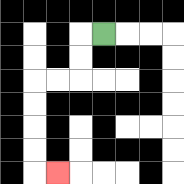{'start': '[4, 1]', 'end': '[2, 7]', 'path_directions': 'L,D,D,L,L,D,D,D,D,R', 'path_coordinates': '[[4, 1], [3, 1], [3, 2], [3, 3], [2, 3], [1, 3], [1, 4], [1, 5], [1, 6], [1, 7], [2, 7]]'}